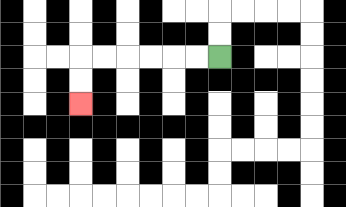{'start': '[9, 2]', 'end': '[3, 4]', 'path_directions': 'L,L,L,L,L,L,D,D', 'path_coordinates': '[[9, 2], [8, 2], [7, 2], [6, 2], [5, 2], [4, 2], [3, 2], [3, 3], [3, 4]]'}